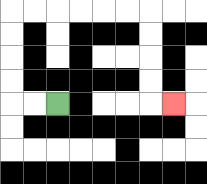{'start': '[2, 4]', 'end': '[7, 4]', 'path_directions': 'L,L,U,U,U,U,R,R,R,R,R,R,D,D,D,D,R', 'path_coordinates': '[[2, 4], [1, 4], [0, 4], [0, 3], [0, 2], [0, 1], [0, 0], [1, 0], [2, 0], [3, 0], [4, 0], [5, 0], [6, 0], [6, 1], [6, 2], [6, 3], [6, 4], [7, 4]]'}